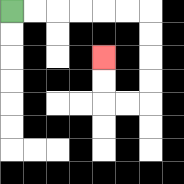{'start': '[0, 0]', 'end': '[4, 2]', 'path_directions': 'R,R,R,R,R,R,D,D,D,D,L,L,U,U', 'path_coordinates': '[[0, 0], [1, 0], [2, 0], [3, 0], [4, 0], [5, 0], [6, 0], [6, 1], [6, 2], [6, 3], [6, 4], [5, 4], [4, 4], [4, 3], [4, 2]]'}